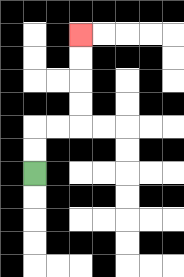{'start': '[1, 7]', 'end': '[3, 1]', 'path_directions': 'U,U,R,R,U,U,U,U', 'path_coordinates': '[[1, 7], [1, 6], [1, 5], [2, 5], [3, 5], [3, 4], [3, 3], [3, 2], [3, 1]]'}